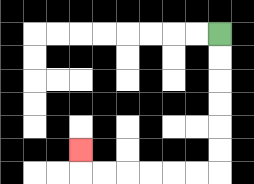{'start': '[9, 1]', 'end': '[3, 6]', 'path_directions': 'D,D,D,D,D,D,L,L,L,L,L,L,U', 'path_coordinates': '[[9, 1], [9, 2], [9, 3], [9, 4], [9, 5], [9, 6], [9, 7], [8, 7], [7, 7], [6, 7], [5, 7], [4, 7], [3, 7], [3, 6]]'}